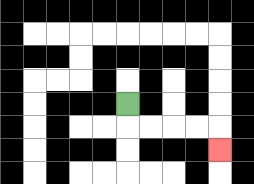{'start': '[5, 4]', 'end': '[9, 6]', 'path_directions': 'D,R,R,R,R,D', 'path_coordinates': '[[5, 4], [5, 5], [6, 5], [7, 5], [8, 5], [9, 5], [9, 6]]'}